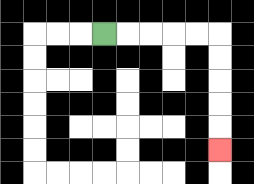{'start': '[4, 1]', 'end': '[9, 6]', 'path_directions': 'R,R,R,R,R,D,D,D,D,D', 'path_coordinates': '[[4, 1], [5, 1], [6, 1], [7, 1], [8, 1], [9, 1], [9, 2], [9, 3], [9, 4], [9, 5], [9, 6]]'}